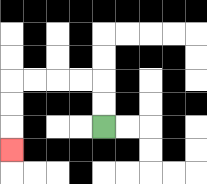{'start': '[4, 5]', 'end': '[0, 6]', 'path_directions': 'U,U,L,L,L,L,D,D,D', 'path_coordinates': '[[4, 5], [4, 4], [4, 3], [3, 3], [2, 3], [1, 3], [0, 3], [0, 4], [0, 5], [0, 6]]'}